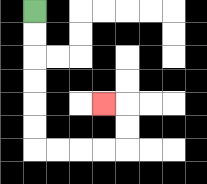{'start': '[1, 0]', 'end': '[4, 4]', 'path_directions': 'D,D,D,D,D,D,R,R,R,R,U,U,L', 'path_coordinates': '[[1, 0], [1, 1], [1, 2], [1, 3], [1, 4], [1, 5], [1, 6], [2, 6], [3, 6], [4, 6], [5, 6], [5, 5], [5, 4], [4, 4]]'}